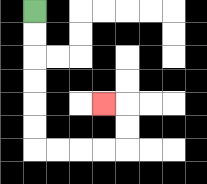{'start': '[1, 0]', 'end': '[4, 4]', 'path_directions': 'D,D,D,D,D,D,R,R,R,R,U,U,L', 'path_coordinates': '[[1, 0], [1, 1], [1, 2], [1, 3], [1, 4], [1, 5], [1, 6], [2, 6], [3, 6], [4, 6], [5, 6], [5, 5], [5, 4], [4, 4]]'}